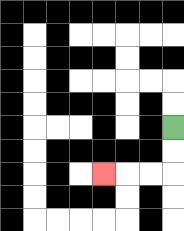{'start': '[7, 5]', 'end': '[4, 7]', 'path_directions': 'D,D,L,L,L', 'path_coordinates': '[[7, 5], [7, 6], [7, 7], [6, 7], [5, 7], [4, 7]]'}